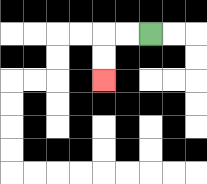{'start': '[6, 1]', 'end': '[4, 3]', 'path_directions': 'L,L,D,D', 'path_coordinates': '[[6, 1], [5, 1], [4, 1], [4, 2], [4, 3]]'}